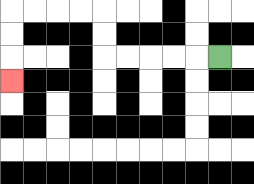{'start': '[9, 2]', 'end': '[0, 3]', 'path_directions': 'L,L,L,L,L,U,U,L,L,L,L,D,D,D', 'path_coordinates': '[[9, 2], [8, 2], [7, 2], [6, 2], [5, 2], [4, 2], [4, 1], [4, 0], [3, 0], [2, 0], [1, 0], [0, 0], [0, 1], [0, 2], [0, 3]]'}